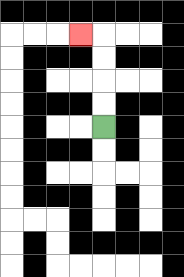{'start': '[4, 5]', 'end': '[3, 1]', 'path_directions': 'U,U,U,U,L', 'path_coordinates': '[[4, 5], [4, 4], [4, 3], [4, 2], [4, 1], [3, 1]]'}